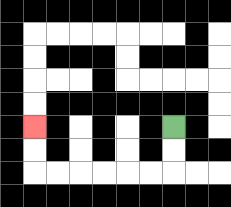{'start': '[7, 5]', 'end': '[1, 5]', 'path_directions': 'D,D,L,L,L,L,L,L,U,U', 'path_coordinates': '[[7, 5], [7, 6], [7, 7], [6, 7], [5, 7], [4, 7], [3, 7], [2, 7], [1, 7], [1, 6], [1, 5]]'}